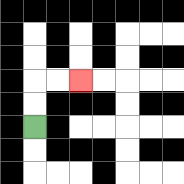{'start': '[1, 5]', 'end': '[3, 3]', 'path_directions': 'U,U,R,R', 'path_coordinates': '[[1, 5], [1, 4], [1, 3], [2, 3], [3, 3]]'}